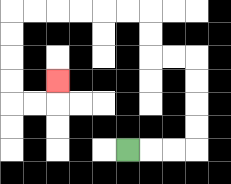{'start': '[5, 6]', 'end': '[2, 3]', 'path_directions': 'R,R,R,U,U,U,U,L,L,U,U,L,L,L,L,L,L,D,D,D,D,R,R,U', 'path_coordinates': '[[5, 6], [6, 6], [7, 6], [8, 6], [8, 5], [8, 4], [8, 3], [8, 2], [7, 2], [6, 2], [6, 1], [6, 0], [5, 0], [4, 0], [3, 0], [2, 0], [1, 0], [0, 0], [0, 1], [0, 2], [0, 3], [0, 4], [1, 4], [2, 4], [2, 3]]'}